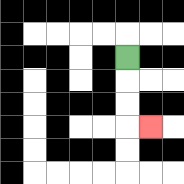{'start': '[5, 2]', 'end': '[6, 5]', 'path_directions': 'D,D,D,R', 'path_coordinates': '[[5, 2], [5, 3], [5, 4], [5, 5], [6, 5]]'}